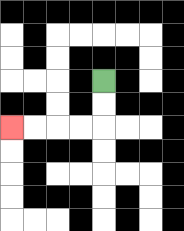{'start': '[4, 3]', 'end': '[0, 5]', 'path_directions': 'D,D,L,L,L,L', 'path_coordinates': '[[4, 3], [4, 4], [4, 5], [3, 5], [2, 5], [1, 5], [0, 5]]'}